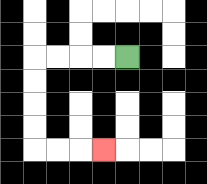{'start': '[5, 2]', 'end': '[4, 6]', 'path_directions': 'L,L,L,L,D,D,D,D,R,R,R', 'path_coordinates': '[[5, 2], [4, 2], [3, 2], [2, 2], [1, 2], [1, 3], [1, 4], [1, 5], [1, 6], [2, 6], [3, 6], [4, 6]]'}